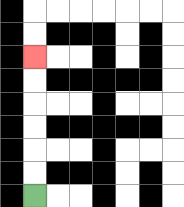{'start': '[1, 8]', 'end': '[1, 2]', 'path_directions': 'U,U,U,U,U,U', 'path_coordinates': '[[1, 8], [1, 7], [1, 6], [1, 5], [1, 4], [1, 3], [1, 2]]'}